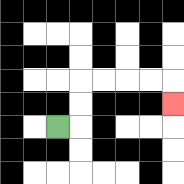{'start': '[2, 5]', 'end': '[7, 4]', 'path_directions': 'R,U,U,R,R,R,R,D', 'path_coordinates': '[[2, 5], [3, 5], [3, 4], [3, 3], [4, 3], [5, 3], [6, 3], [7, 3], [7, 4]]'}